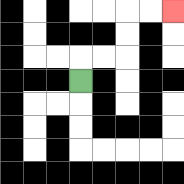{'start': '[3, 3]', 'end': '[7, 0]', 'path_directions': 'U,R,R,U,U,R,R', 'path_coordinates': '[[3, 3], [3, 2], [4, 2], [5, 2], [5, 1], [5, 0], [6, 0], [7, 0]]'}